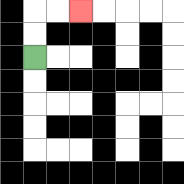{'start': '[1, 2]', 'end': '[3, 0]', 'path_directions': 'U,U,R,R', 'path_coordinates': '[[1, 2], [1, 1], [1, 0], [2, 0], [3, 0]]'}